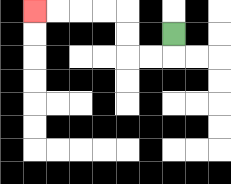{'start': '[7, 1]', 'end': '[1, 0]', 'path_directions': 'D,L,L,U,U,L,L,L,L', 'path_coordinates': '[[7, 1], [7, 2], [6, 2], [5, 2], [5, 1], [5, 0], [4, 0], [3, 0], [2, 0], [1, 0]]'}